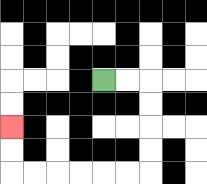{'start': '[4, 3]', 'end': '[0, 5]', 'path_directions': 'R,R,D,D,D,D,L,L,L,L,L,L,U,U', 'path_coordinates': '[[4, 3], [5, 3], [6, 3], [6, 4], [6, 5], [6, 6], [6, 7], [5, 7], [4, 7], [3, 7], [2, 7], [1, 7], [0, 7], [0, 6], [0, 5]]'}